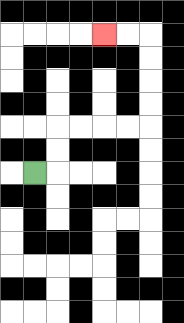{'start': '[1, 7]', 'end': '[4, 1]', 'path_directions': 'R,U,U,R,R,R,R,U,U,U,U,L,L', 'path_coordinates': '[[1, 7], [2, 7], [2, 6], [2, 5], [3, 5], [4, 5], [5, 5], [6, 5], [6, 4], [6, 3], [6, 2], [6, 1], [5, 1], [4, 1]]'}